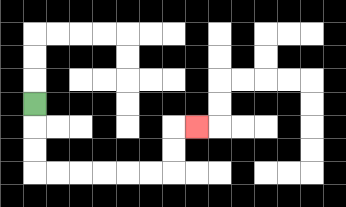{'start': '[1, 4]', 'end': '[8, 5]', 'path_directions': 'D,D,D,R,R,R,R,R,R,U,U,R', 'path_coordinates': '[[1, 4], [1, 5], [1, 6], [1, 7], [2, 7], [3, 7], [4, 7], [5, 7], [6, 7], [7, 7], [7, 6], [7, 5], [8, 5]]'}